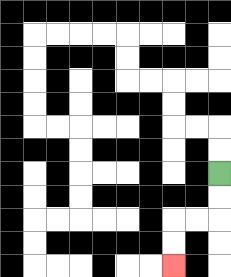{'start': '[9, 7]', 'end': '[7, 11]', 'path_directions': 'D,D,L,L,D,D', 'path_coordinates': '[[9, 7], [9, 8], [9, 9], [8, 9], [7, 9], [7, 10], [7, 11]]'}